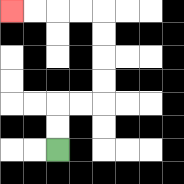{'start': '[2, 6]', 'end': '[0, 0]', 'path_directions': 'U,U,R,R,U,U,U,U,L,L,L,L', 'path_coordinates': '[[2, 6], [2, 5], [2, 4], [3, 4], [4, 4], [4, 3], [4, 2], [4, 1], [4, 0], [3, 0], [2, 0], [1, 0], [0, 0]]'}